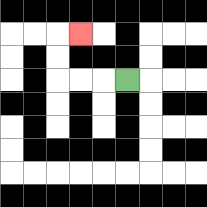{'start': '[5, 3]', 'end': '[3, 1]', 'path_directions': 'L,L,L,U,U,R', 'path_coordinates': '[[5, 3], [4, 3], [3, 3], [2, 3], [2, 2], [2, 1], [3, 1]]'}